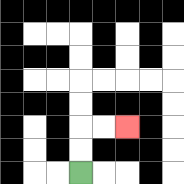{'start': '[3, 7]', 'end': '[5, 5]', 'path_directions': 'U,U,R,R', 'path_coordinates': '[[3, 7], [3, 6], [3, 5], [4, 5], [5, 5]]'}